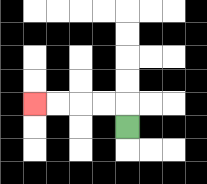{'start': '[5, 5]', 'end': '[1, 4]', 'path_directions': 'U,L,L,L,L', 'path_coordinates': '[[5, 5], [5, 4], [4, 4], [3, 4], [2, 4], [1, 4]]'}